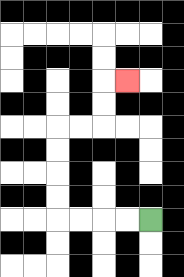{'start': '[6, 9]', 'end': '[5, 3]', 'path_directions': 'L,L,L,L,U,U,U,U,R,R,U,U,R', 'path_coordinates': '[[6, 9], [5, 9], [4, 9], [3, 9], [2, 9], [2, 8], [2, 7], [2, 6], [2, 5], [3, 5], [4, 5], [4, 4], [4, 3], [5, 3]]'}